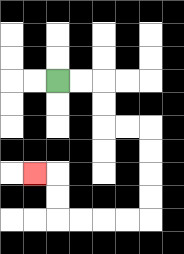{'start': '[2, 3]', 'end': '[1, 7]', 'path_directions': 'R,R,D,D,R,R,D,D,D,D,L,L,L,L,U,U,L', 'path_coordinates': '[[2, 3], [3, 3], [4, 3], [4, 4], [4, 5], [5, 5], [6, 5], [6, 6], [6, 7], [6, 8], [6, 9], [5, 9], [4, 9], [3, 9], [2, 9], [2, 8], [2, 7], [1, 7]]'}